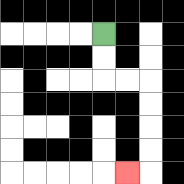{'start': '[4, 1]', 'end': '[5, 7]', 'path_directions': 'D,D,R,R,D,D,D,D,L', 'path_coordinates': '[[4, 1], [4, 2], [4, 3], [5, 3], [6, 3], [6, 4], [6, 5], [6, 6], [6, 7], [5, 7]]'}